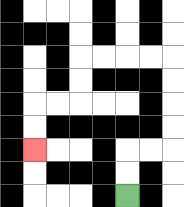{'start': '[5, 8]', 'end': '[1, 6]', 'path_directions': 'U,U,R,R,U,U,U,U,L,L,L,L,D,D,L,L,D,D', 'path_coordinates': '[[5, 8], [5, 7], [5, 6], [6, 6], [7, 6], [7, 5], [7, 4], [7, 3], [7, 2], [6, 2], [5, 2], [4, 2], [3, 2], [3, 3], [3, 4], [2, 4], [1, 4], [1, 5], [1, 6]]'}